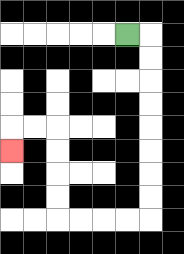{'start': '[5, 1]', 'end': '[0, 6]', 'path_directions': 'R,D,D,D,D,D,D,D,D,L,L,L,L,U,U,U,U,L,L,D', 'path_coordinates': '[[5, 1], [6, 1], [6, 2], [6, 3], [6, 4], [6, 5], [6, 6], [6, 7], [6, 8], [6, 9], [5, 9], [4, 9], [3, 9], [2, 9], [2, 8], [2, 7], [2, 6], [2, 5], [1, 5], [0, 5], [0, 6]]'}